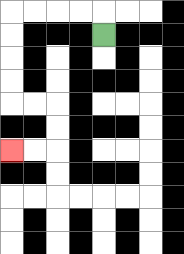{'start': '[4, 1]', 'end': '[0, 6]', 'path_directions': 'U,L,L,L,L,D,D,D,D,R,R,D,D,L,L', 'path_coordinates': '[[4, 1], [4, 0], [3, 0], [2, 0], [1, 0], [0, 0], [0, 1], [0, 2], [0, 3], [0, 4], [1, 4], [2, 4], [2, 5], [2, 6], [1, 6], [0, 6]]'}